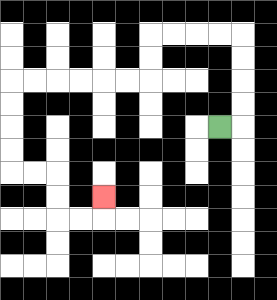{'start': '[9, 5]', 'end': '[4, 8]', 'path_directions': 'R,U,U,U,U,L,L,L,L,D,D,L,L,L,L,L,L,D,D,D,D,R,R,D,D,R,R,U', 'path_coordinates': '[[9, 5], [10, 5], [10, 4], [10, 3], [10, 2], [10, 1], [9, 1], [8, 1], [7, 1], [6, 1], [6, 2], [6, 3], [5, 3], [4, 3], [3, 3], [2, 3], [1, 3], [0, 3], [0, 4], [0, 5], [0, 6], [0, 7], [1, 7], [2, 7], [2, 8], [2, 9], [3, 9], [4, 9], [4, 8]]'}